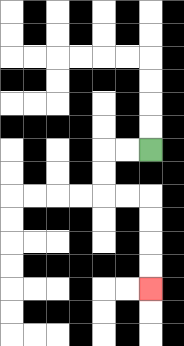{'start': '[6, 6]', 'end': '[6, 12]', 'path_directions': 'L,L,D,D,R,R,D,D,D,D', 'path_coordinates': '[[6, 6], [5, 6], [4, 6], [4, 7], [4, 8], [5, 8], [6, 8], [6, 9], [6, 10], [6, 11], [6, 12]]'}